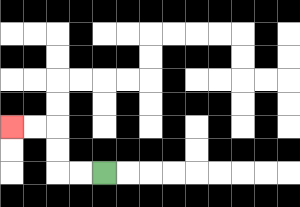{'start': '[4, 7]', 'end': '[0, 5]', 'path_directions': 'L,L,U,U,L,L', 'path_coordinates': '[[4, 7], [3, 7], [2, 7], [2, 6], [2, 5], [1, 5], [0, 5]]'}